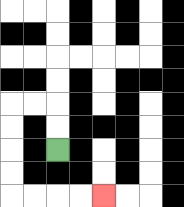{'start': '[2, 6]', 'end': '[4, 8]', 'path_directions': 'U,U,L,L,D,D,D,D,R,R,R,R', 'path_coordinates': '[[2, 6], [2, 5], [2, 4], [1, 4], [0, 4], [0, 5], [0, 6], [0, 7], [0, 8], [1, 8], [2, 8], [3, 8], [4, 8]]'}